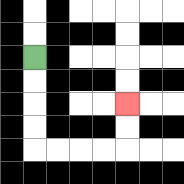{'start': '[1, 2]', 'end': '[5, 4]', 'path_directions': 'D,D,D,D,R,R,R,R,U,U', 'path_coordinates': '[[1, 2], [1, 3], [1, 4], [1, 5], [1, 6], [2, 6], [3, 6], [4, 6], [5, 6], [5, 5], [5, 4]]'}